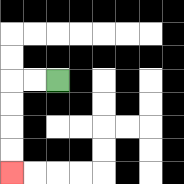{'start': '[2, 3]', 'end': '[0, 7]', 'path_directions': 'L,L,D,D,D,D', 'path_coordinates': '[[2, 3], [1, 3], [0, 3], [0, 4], [0, 5], [0, 6], [0, 7]]'}